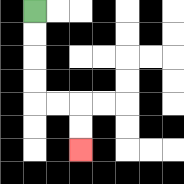{'start': '[1, 0]', 'end': '[3, 6]', 'path_directions': 'D,D,D,D,R,R,D,D', 'path_coordinates': '[[1, 0], [1, 1], [1, 2], [1, 3], [1, 4], [2, 4], [3, 4], [3, 5], [3, 6]]'}